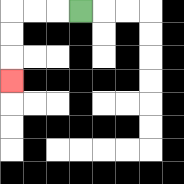{'start': '[3, 0]', 'end': '[0, 3]', 'path_directions': 'L,L,L,D,D,D', 'path_coordinates': '[[3, 0], [2, 0], [1, 0], [0, 0], [0, 1], [0, 2], [0, 3]]'}